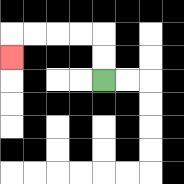{'start': '[4, 3]', 'end': '[0, 2]', 'path_directions': 'U,U,L,L,L,L,D', 'path_coordinates': '[[4, 3], [4, 2], [4, 1], [3, 1], [2, 1], [1, 1], [0, 1], [0, 2]]'}